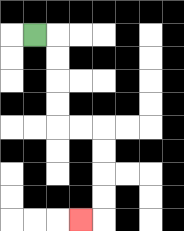{'start': '[1, 1]', 'end': '[3, 9]', 'path_directions': 'R,D,D,D,D,R,R,D,D,D,D,L', 'path_coordinates': '[[1, 1], [2, 1], [2, 2], [2, 3], [2, 4], [2, 5], [3, 5], [4, 5], [4, 6], [4, 7], [4, 8], [4, 9], [3, 9]]'}